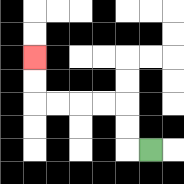{'start': '[6, 6]', 'end': '[1, 2]', 'path_directions': 'L,U,U,L,L,L,L,U,U', 'path_coordinates': '[[6, 6], [5, 6], [5, 5], [5, 4], [4, 4], [3, 4], [2, 4], [1, 4], [1, 3], [1, 2]]'}